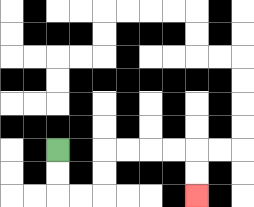{'start': '[2, 6]', 'end': '[8, 8]', 'path_directions': 'D,D,R,R,U,U,R,R,R,R,D,D', 'path_coordinates': '[[2, 6], [2, 7], [2, 8], [3, 8], [4, 8], [4, 7], [4, 6], [5, 6], [6, 6], [7, 6], [8, 6], [8, 7], [8, 8]]'}